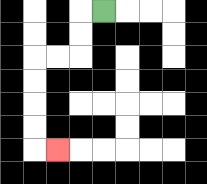{'start': '[4, 0]', 'end': '[2, 6]', 'path_directions': 'L,D,D,L,L,D,D,D,D,R', 'path_coordinates': '[[4, 0], [3, 0], [3, 1], [3, 2], [2, 2], [1, 2], [1, 3], [1, 4], [1, 5], [1, 6], [2, 6]]'}